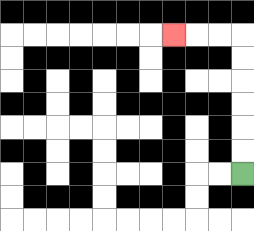{'start': '[10, 7]', 'end': '[7, 1]', 'path_directions': 'U,U,U,U,U,U,L,L,L', 'path_coordinates': '[[10, 7], [10, 6], [10, 5], [10, 4], [10, 3], [10, 2], [10, 1], [9, 1], [8, 1], [7, 1]]'}